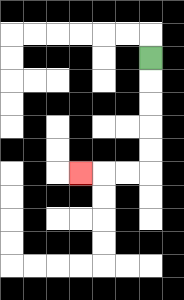{'start': '[6, 2]', 'end': '[3, 7]', 'path_directions': 'D,D,D,D,D,L,L,L', 'path_coordinates': '[[6, 2], [6, 3], [6, 4], [6, 5], [6, 6], [6, 7], [5, 7], [4, 7], [3, 7]]'}